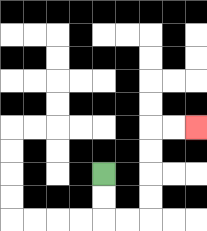{'start': '[4, 7]', 'end': '[8, 5]', 'path_directions': 'D,D,R,R,U,U,U,U,R,R', 'path_coordinates': '[[4, 7], [4, 8], [4, 9], [5, 9], [6, 9], [6, 8], [6, 7], [6, 6], [6, 5], [7, 5], [8, 5]]'}